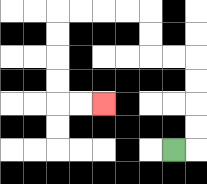{'start': '[7, 6]', 'end': '[4, 4]', 'path_directions': 'R,U,U,U,U,L,L,U,U,L,L,L,L,D,D,D,D,R,R', 'path_coordinates': '[[7, 6], [8, 6], [8, 5], [8, 4], [8, 3], [8, 2], [7, 2], [6, 2], [6, 1], [6, 0], [5, 0], [4, 0], [3, 0], [2, 0], [2, 1], [2, 2], [2, 3], [2, 4], [3, 4], [4, 4]]'}